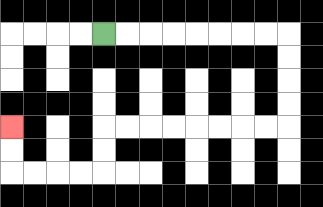{'start': '[4, 1]', 'end': '[0, 5]', 'path_directions': 'R,R,R,R,R,R,R,R,D,D,D,D,L,L,L,L,L,L,L,L,D,D,L,L,L,L,U,U', 'path_coordinates': '[[4, 1], [5, 1], [6, 1], [7, 1], [8, 1], [9, 1], [10, 1], [11, 1], [12, 1], [12, 2], [12, 3], [12, 4], [12, 5], [11, 5], [10, 5], [9, 5], [8, 5], [7, 5], [6, 5], [5, 5], [4, 5], [4, 6], [4, 7], [3, 7], [2, 7], [1, 7], [0, 7], [0, 6], [0, 5]]'}